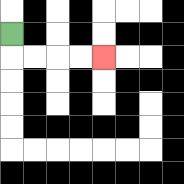{'start': '[0, 1]', 'end': '[4, 2]', 'path_directions': 'D,R,R,R,R', 'path_coordinates': '[[0, 1], [0, 2], [1, 2], [2, 2], [3, 2], [4, 2]]'}